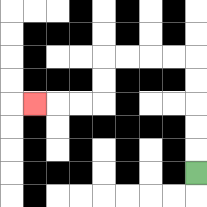{'start': '[8, 7]', 'end': '[1, 4]', 'path_directions': 'U,U,U,U,U,L,L,L,L,D,D,L,L,L', 'path_coordinates': '[[8, 7], [8, 6], [8, 5], [8, 4], [8, 3], [8, 2], [7, 2], [6, 2], [5, 2], [4, 2], [4, 3], [4, 4], [3, 4], [2, 4], [1, 4]]'}